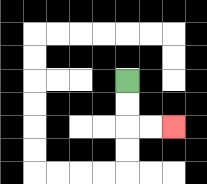{'start': '[5, 3]', 'end': '[7, 5]', 'path_directions': 'D,D,R,R', 'path_coordinates': '[[5, 3], [5, 4], [5, 5], [6, 5], [7, 5]]'}